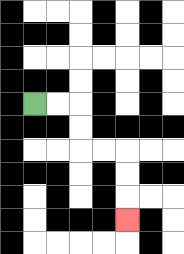{'start': '[1, 4]', 'end': '[5, 9]', 'path_directions': 'R,R,D,D,R,R,D,D,D', 'path_coordinates': '[[1, 4], [2, 4], [3, 4], [3, 5], [3, 6], [4, 6], [5, 6], [5, 7], [5, 8], [5, 9]]'}